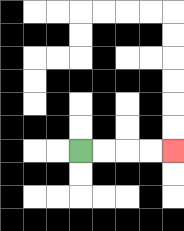{'start': '[3, 6]', 'end': '[7, 6]', 'path_directions': 'R,R,R,R', 'path_coordinates': '[[3, 6], [4, 6], [5, 6], [6, 6], [7, 6]]'}